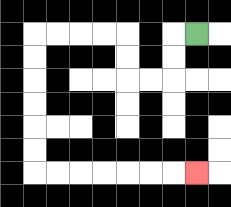{'start': '[8, 1]', 'end': '[8, 7]', 'path_directions': 'L,D,D,L,L,U,U,L,L,L,L,D,D,D,D,D,D,R,R,R,R,R,R,R', 'path_coordinates': '[[8, 1], [7, 1], [7, 2], [7, 3], [6, 3], [5, 3], [5, 2], [5, 1], [4, 1], [3, 1], [2, 1], [1, 1], [1, 2], [1, 3], [1, 4], [1, 5], [1, 6], [1, 7], [2, 7], [3, 7], [4, 7], [5, 7], [6, 7], [7, 7], [8, 7]]'}